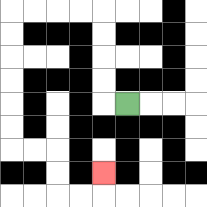{'start': '[5, 4]', 'end': '[4, 7]', 'path_directions': 'L,U,U,U,U,L,L,L,L,D,D,D,D,D,D,R,R,D,D,R,R,U', 'path_coordinates': '[[5, 4], [4, 4], [4, 3], [4, 2], [4, 1], [4, 0], [3, 0], [2, 0], [1, 0], [0, 0], [0, 1], [0, 2], [0, 3], [0, 4], [0, 5], [0, 6], [1, 6], [2, 6], [2, 7], [2, 8], [3, 8], [4, 8], [4, 7]]'}